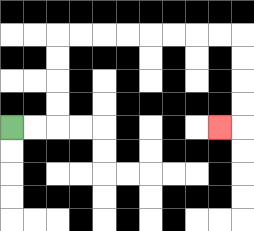{'start': '[0, 5]', 'end': '[9, 5]', 'path_directions': 'R,R,U,U,U,U,R,R,R,R,R,R,R,R,D,D,D,D,L', 'path_coordinates': '[[0, 5], [1, 5], [2, 5], [2, 4], [2, 3], [2, 2], [2, 1], [3, 1], [4, 1], [5, 1], [6, 1], [7, 1], [8, 1], [9, 1], [10, 1], [10, 2], [10, 3], [10, 4], [10, 5], [9, 5]]'}